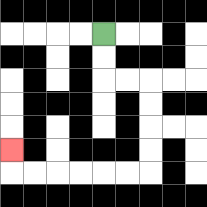{'start': '[4, 1]', 'end': '[0, 6]', 'path_directions': 'D,D,R,R,D,D,D,D,L,L,L,L,L,L,U', 'path_coordinates': '[[4, 1], [4, 2], [4, 3], [5, 3], [6, 3], [6, 4], [6, 5], [6, 6], [6, 7], [5, 7], [4, 7], [3, 7], [2, 7], [1, 7], [0, 7], [0, 6]]'}